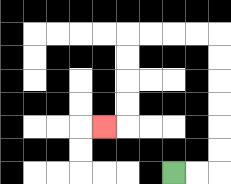{'start': '[7, 7]', 'end': '[4, 5]', 'path_directions': 'R,R,U,U,U,U,U,U,L,L,L,L,D,D,D,D,L', 'path_coordinates': '[[7, 7], [8, 7], [9, 7], [9, 6], [9, 5], [9, 4], [9, 3], [9, 2], [9, 1], [8, 1], [7, 1], [6, 1], [5, 1], [5, 2], [5, 3], [5, 4], [5, 5], [4, 5]]'}